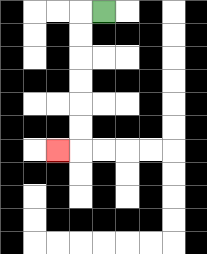{'start': '[4, 0]', 'end': '[2, 6]', 'path_directions': 'L,D,D,D,D,D,D,L', 'path_coordinates': '[[4, 0], [3, 0], [3, 1], [3, 2], [3, 3], [3, 4], [3, 5], [3, 6], [2, 6]]'}